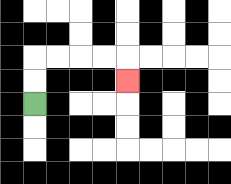{'start': '[1, 4]', 'end': '[5, 3]', 'path_directions': 'U,U,R,R,R,R,D', 'path_coordinates': '[[1, 4], [1, 3], [1, 2], [2, 2], [3, 2], [4, 2], [5, 2], [5, 3]]'}